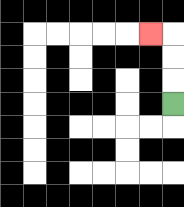{'start': '[7, 4]', 'end': '[6, 1]', 'path_directions': 'U,U,U,L', 'path_coordinates': '[[7, 4], [7, 3], [7, 2], [7, 1], [6, 1]]'}